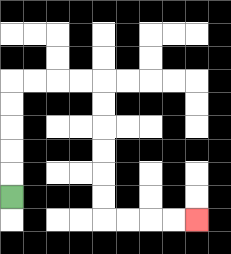{'start': '[0, 8]', 'end': '[8, 9]', 'path_directions': 'U,U,U,U,U,R,R,R,R,D,D,D,D,D,D,R,R,R,R', 'path_coordinates': '[[0, 8], [0, 7], [0, 6], [0, 5], [0, 4], [0, 3], [1, 3], [2, 3], [3, 3], [4, 3], [4, 4], [4, 5], [4, 6], [4, 7], [4, 8], [4, 9], [5, 9], [6, 9], [7, 9], [8, 9]]'}